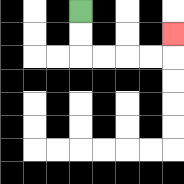{'start': '[3, 0]', 'end': '[7, 1]', 'path_directions': 'D,D,R,R,R,R,U', 'path_coordinates': '[[3, 0], [3, 1], [3, 2], [4, 2], [5, 2], [6, 2], [7, 2], [7, 1]]'}